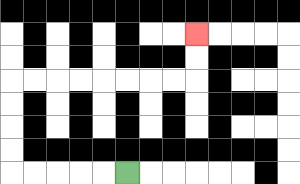{'start': '[5, 7]', 'end': '[8, 1]', 'path_directions': 'L,L,L,L,L,U,U,U,U,R,R,R,R,R,R,R,R,U,U', 'path_coordinates': '[[5, 7], [4, 7], [3, 7], [2, 7], [1, 7], [0, 7], [0, 6], [0, 5], [0, 4], [0, 3], [1, 3], [2, 3], [3, 3], [4, 3], [5, 3], [6, 3], [7, 3], [8, 3], [8, 2], [8, 1]]'}